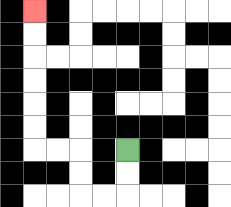{'start': '[5, 6]', 'end': '[1, 0]', 'path_directions': 'D,D,L,L,U,U,L,L,U,U,U,U,U,U', 'path_coordinates': '[[5, 6], [5, 7], [5, 8], [4, 8], [3, 8], [3, 7], [3, 6], [2, 6], [1, 6], [1, 5], [1, 4], [1, 3], [1, 2], [1, 1], [1, 0]]'}